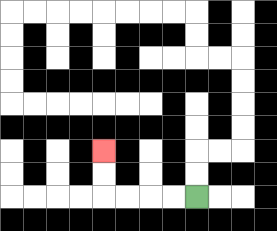{'start': '[8, 8]', 'end': '[4, 6]', 'path_directions': 'L,L,L,L,U,U', 'path_coordinates': '[[8, 8], [7, 8], [6, 8], [5, 8], [4, 8], [4, 7], [4, 6]]'}